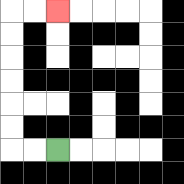{'start': '[2, 6]', 'end': '[2, 0]', 'path_directions': 'L,L,U,U,U,U,U,U,R,R', 'path_coordinates': '[[2, 6], [1, 6], [0, 6], [0, 5], [0, 4], [0, 3], [0, 2], [0, 1], [0, 0], [1, 0], [2, 0]]'}